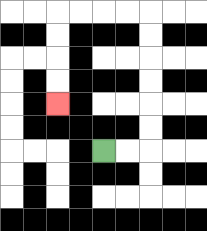{'start': '[4, 6]', 'end': '[2, 4]', 'path_directions': 'R,R,U,U,U,U,U,U,L,L,L,L,D,D,D,D', 'path_coordinates': '[[4, 6], [5, 6], [6, 6], [6, 5], [6, 4], [6, 3], [6, 2], [6, 1], [6, 0], [5, 0], [4, 0], [3, 0], [2, 0], [2, 1], [2, 2], [2, 3], [2, 4]]'}